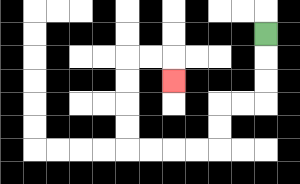{'start': '[11, 1]', 'end': '[7, 3]', 'path_directions': 'D,D,D,L,L,D,D,L,L,L,L,U,U,U,U,R,R,D', 'path_coordinates': '[[11, 1], [11, 2], [11, 3], [11, 4], [10, 4], [9, 4], [9, 5], [9, 6], [8, 6], [7, 6], [6, 6], [5, 6], [5, 5], [5, 4], [5, 3], [5, 2], [6, 2], [7, 2], [7, 3]]'}